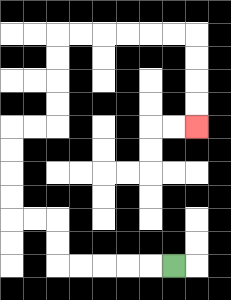{'start': '[7, 11]', 'end': '[8, 5]', 'path_directions': 'L,L,L,L,L,U,U,L,L,U,U,U,U,R,R,U,U,U,U,R,R,R,R,R,R,D,D,D,D', 'path_coordinates': '[[7, 11], [6, 11], [5, 11], [4, 11], [3, 11], [2, 11], [2, 10], [2, 9], [1, 9], [0, 9], [0, 8], [0, 7], [0, 6], [0, 5], [1, 5], [2, 5], [2, 4], [2, 3], [2, 2], [2, 1], [3, 1], [4, 1], [5, 1], [6, 1], [7, 1], [8, 1], [8, 2], [8, 3], [8, 4], [8, 5]]'}